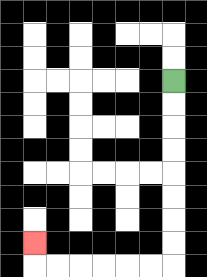{'start': '[7, 3]', 'end': '[1, 10]', 'path_directions': 'D,D,D,D,D,D,D,D,L,L,L,L,L,L,U', 'path_coordinates': '[[7, 3], [7, 4], [7, 5], [7, 6], [7, 7], [7, 8], [7, 9], [7, 10], [7, 11], [6, 11], [5, 11], [4, 11], [3, 11], [2, 11], [1, 11], [1, 10]]'}